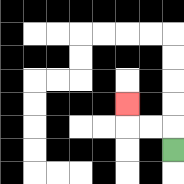{'start': '[7, 6]', 'end': '[5, 4]', 'path_directions': 'U,L,L,U', 'path_coordinates': '[[7, 6], [7, 5], [6, 5], [5, 5], [5, 4]]'}